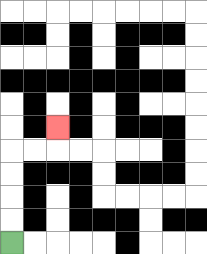{'start': '[0, 10]', 'end': '[2, 5]', 'path_directions': 'U,U,U,U,R,R,U', 'path_coordinates': '[[0, 10], [0, 9], [0, 8], [0, 7], [0, 6], [1, 6], [2, 6], [2, 5]]'}